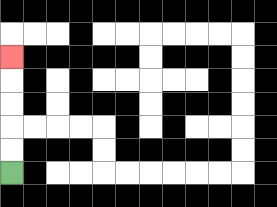{'start': '[0, 7]', 'end': '[0, 2]', 'path_directions': 'U,U,U,U,U', 'path_coordinates': '[[0, 7], [0, 6], [0, 5], [0, 4], [0, 3], [0, 2]]'}